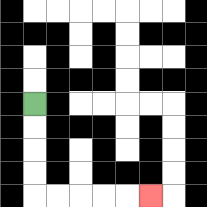{'start': '[1, 4]', 'end': '[6, 8]', 'path_directions': 'D,D,D,D,R,R,R,R,R', 'path_coordinates': '[[1, 4], [1, 5], [1, 6], [1, 7], [1, 8], [2, 8], [3, 8], [4, 8], [5, 8], [6, 8]]'}